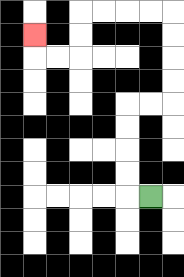{'start': '[6, 8]', 'end': '[1, 1]', 'path_directions': 'L,U,U,U,U,R,R,U,U,U,U,L,L,L,L,D,D,L,L,U', 'path_coordinates': '[[6, 8], [5, 8], [5, 7], [5, 6], [5, 5], [5, 4], [6, 4], [7, 4], [7, 3], [7, 2], [7, 1], [7, 0], [6, 0], [5, 0], [4, 0], [3, 0], [3, 1], [3, 2], [2, 2], [1, 2], [1, 1]]'}